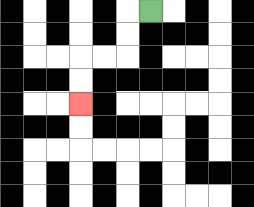{'start': '[6, 0]', 'end': '[3, 4]', 'path_directions': 'L,D,D,L,L,D,D', 'path_coordinates': '[[6, 0], [5, 0], [5, 1], [5, 2], [4, 2], [3, 2], [3, 3], [3, 4]]'}